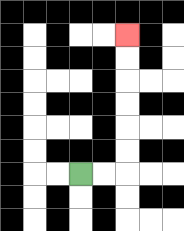{'start': '[3, 7]', 'end': '[5, 1]', 'path_directions': 'R,R,U,U,U,U,U,U', 'path_coordinates': '[[3, 7], [4, 7], [5, 7], [5, 6], [5, 5], [5, 4], [5, 3], [5, 2], [5, 1]]'}